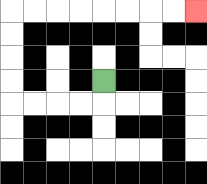{'start': '[4, 3]', 'end': '[8, 0]', 'path_directions': 'D,L,L,L,L,U,U,U,U,R,R,R,R,R,R,R,R', 'path_coordinates': '[[4, 3], [4, 4], [3, 4], [2, 4], [1, 4], [0, 4], [0, 3], [0, 2], [0, 1], [0, 0], [1, 0], [2, 0], [3, 0], [4, 0], [5, 0], [6, 0], [7, 0], [8, 0]]'}